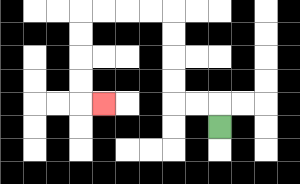{'start': '[9, 5]', 'end': '[4, 4]', 'path_directions': 'U,L,L,U,U,U,U,L,L,L,L,D,D,D,D,R', 'path_coordinates': '[[9, 5], [9, 4], [8, 4], [7, 4], [7, 3], [7, 2], [7, 1], [7, 0], [6, 0], [5, 0], [4, 0], [3, 0], [3, 1], [3, 2], [3, 3], [3, 4], [4, 4]]'}